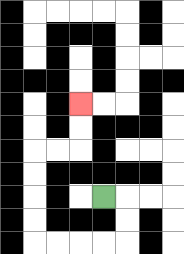{'start': '[4, 8]', 'end': '[3, 4]', 'path_directions': 'R,D,D,L,L,L,L,U,U,U,U,R,R,U,U', 'path_coordinates': '[[4, 8], [5, 8], [5, 9], [5, 10], [4, 10], [3, 10], [2, 10], [1, 10], [1, 9], [1, 8], [1, 7], [1, 6], [2, 6], [3, 6], [3, 5], [3, 4]]'}